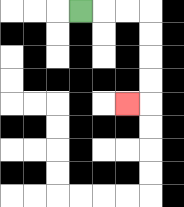{'start': '[3, 0]', 'end': '[5, 4]', 'path_directions': 'R,R,R,D,D,D,D,L', 'path_coordinates': '[[3, 0], [4, 0], [5, 0], [6, 0], [6, 1], [6, 2], [6, 3], [6, 4], [5, 4]]'}